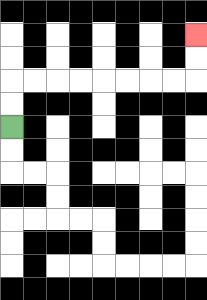{'start': '[0, 5]', 'end': '[8, 1]', 'path_directions': 'U,U,R,R,R,R,R,R,R,R,U,U', 'path_coordinates': '[[0, 5], [0, 4], [0, 3], [1, 3], [2, 3], [3, 3], [4, 3], [5, 3], [6, 3], [7, 3], [8, 3], [8, 2], [8, 1]]'}